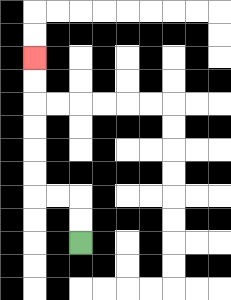{'start': '[3, 10]', 'end': '[1, 2]', 'path_directions': 'U,U,L,L,U,U,U,U,U,U', 'path_coordinates': '[[3, 10], [3, 9], [3, 8], [2, 8], [1, 8], [1, 7], [1, 6], [1, 5], [1, 4], [1, 3], [1, 2]]'}